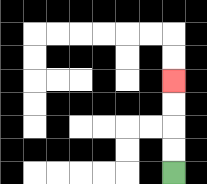{'start': '[7, 7]', 'end': '[7, 3]', 'path_directions': 'U,U,U,U', 'path_coordinates': '[[7, 7], [7, 6], [7, 5], [7, 4], [7, 3]]'}